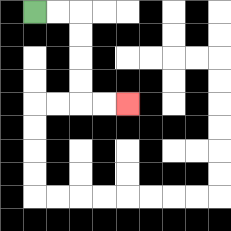{'start': '[1, 0]', 'end': '[5, 4]', 'path_directions': 'R,R,D,D,D,D,R,R', 'path_coordinates': '[[1, 0], [2, 0], [3, 0], [3, 1], [3, 2], [3, 3], [3, 4], [4, 4], [5, 4]]'}